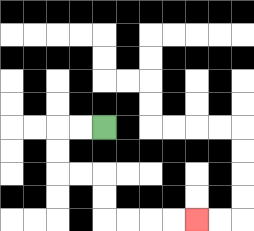{'start': '[4, 5]', 'end': '[8, 9]', 'path_directions': 'L,L,D,D,R,R,D,D,R,R,R,R', 'path_coordinates': '[[4, 5], [3, 5], [2, 5], [2, 6], [2, 7], [3, 7], [4, 7], [4, 8], [4, 9], [5, 9], [6, 9], [7, 9], [8, 9]]'}